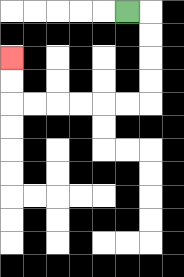{'start': '[5, 0]', 'end': '[0, 2]', 'path_directions': 'R,D,D,D,D,L,L,L,L,L,L,U,U', 'path_coordinates': '[[5, 0], [6, 0], [6, 1], [6, 2], [6, 3], [6, 4], [5, 4], [4, 4], [3, 4], [2, 4], [1, 4], [0, 4], [0, 3], [0, 2]]'}